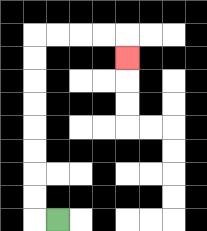{'start': '[2, 9]', 'end': '[5, 2]', 'path_directions': 'L,U,U,U,U,U,U,U,U,R,R,R,R,D', 'path_coordinates': '[[2, 9], [1, 9], [1, 8], [1, 7], [1, 6], [1, 5], [1, 4], [1, 3], [1, 2], [1, 1], [2, 1], [3, 1], [4, 1], [5, 1], [5, 2]]'}